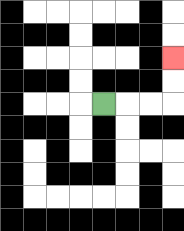{'start': '[4, 4]', 'end': '[7, 2]', 'path_directions': 'R,R,R,U,U', 'path_coordinates': '[[4, 4], [5, 4], [6, 4], [7, 4], [7, 3], [7, 2]]'}